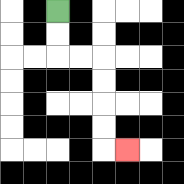{'start': '[2, 0]', 'end': '[5, 6]', 'path_directions': 'D,D,R,R,D,D,D,D,R', 'path_coordinates': '[[2, 0], [2, 1], [2, 2], [3, 2], [4, 2], [4, 3], [4, 4], [4, 5], [4, 6], [5, 6]]'}